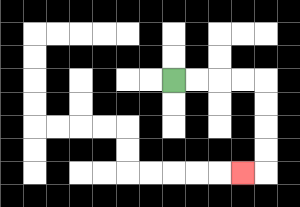{'start': '[7, 3]', 'end': '[10, 7]', 'path_directions': 'R,R,R,R,D,D,D,D,L', 'path_coordinates': '[[7, 3], [8, 3], [9, 3], [10, 3], [11, 3], [11, 4], [11, 5], [11, 6], [11, 7], [10, 7]]'}